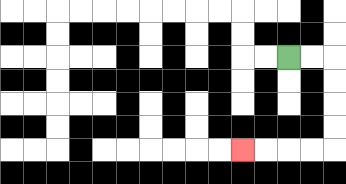{'start': '[12, 2]', 'end': '[10, 6]', 'path_directions': 'R,R,D,D,D,D,L,L,L,L', 'path_coordinates': '[[12, 2], [13, 2], [14, 2], [14, 3], [14, 4], [14, 5], [14, 6], [13, 6], [12, 6], [11, 6], [10, 6]]'}